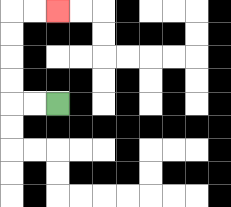{'start': '[2, 4]', 'end': '[2, 0]', 'path_directions': 'L,L,U,U,U,U,R,R', 'path_coordinates': '[[2, 4], [1, 4], [0, 4], [0, 3], [0, 2], [0, 1], [0, 0], [1, 0], [2, 0]]'}